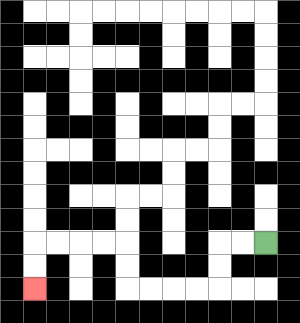{'start': '[11, 10]', 'end': '[1, 12]', 'path_directions': 'L,L,D,D,L,L,L,L,U,U,L,L,L,L,D,D', 'path_coordinates': '[[11, 10], [10, 10], [9, 10], [9, 11], [9, 12], [8, 12], [7, 12], [6, 12], [5, 12], [5, 11], [5, 10], [4, 10], [3, 10], [2, 10], [1, 10], [1, 11], [1, 12]]'}